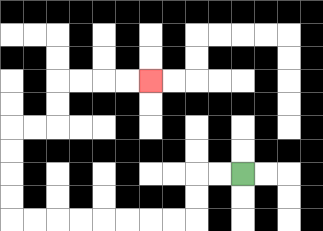{'start': '[10, 7]', 'end': '[6, 3]', 'path_directions': 'L,L,D,D,L,L,L,L,L,L,L,L,U,U,U,U,R,R,U,U,R,R,R,R', 'path_coordinates': '[[10, 7], [9, 7], [8, 7], [8, 8], [8, 9], [7, 9], [6, 9], [5, 9], [4, 9], [3, 9], [2, 9], [1, 9], [0, 9], [0, 8], [0, 7], [0, 6], [0, 5], [1, 5], [2, 5], [2, 4], [2, 3], [3, 3], [4, 3], [5, 3], [6, 3]]'}